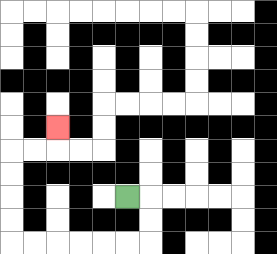{'start': '[5, 8]', 'end': '[2, 5]', 'path_directions': 'R,D,D,L,L,L,L,L,L,U,U,U,U,R,R,U', 'path_coordinates': '[[5, 8], [6, 8], [6, 9], [6, 10], [5, 10], [4, 10], [3, 10], [2, 10], [1, 10], [0, 10], [0, 9], [0, 8], [0, 7], [0, 6], [1, 6], [2, 6], [2, 5]]'}